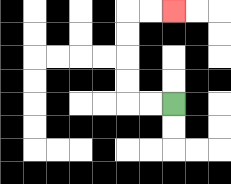{'start': '[7, 4]', 'end': '[7, 0]', 'path_directions': 'L,L,U,U,U,U,R,R', 'path_coordinates': '[[7, 4], [6, 4], [5, 4], [5, 3], [5, 2], [5, 1], [5, 0], [6, 0], [7, 0]]'}